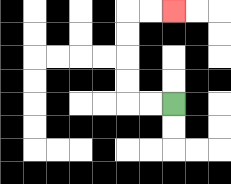{'start': '[7, 4]', 'end': '[7, 0]', 'path_directions': 'L,L,U,U,U,U,R,R', 'path_coordinates': '[[7, 4], [6, 4], [5, 4], [5, 3], [5, 2], [5, 1], [5, 0], [6, 0], [7, 0]]'}